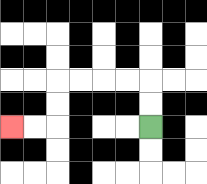{'start': '[6, 5]', 'end': '[0, 5]', 'path_directions': 'U,U,L,L,L,L,D,D,L,L', 'path_coordinates': '[[6, 5], [6, 4], [6, 3], [5, 3], [4, 3], [3, 3], [2, 3], [2, 4], [2, 5], [1, 5], [0, 5]]'}